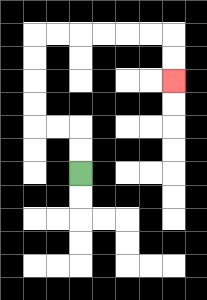{'start': '[3, 7]', 'end': '[7, 3]', 'path_directions': 'U,U,L,L,U,U,U,U,R,R,R,R,R,R,D,D', 'path_coordinates': '[[3, 7], [3, 6], [3, 5], [2, 5], [1, 5], [1, 4], [1, 3], [1, 2], [1, 1], [2, 1], [3, 1], [4, 1], [5, 1], [6, 1], [7, 1], [7, 2], [7, 3]]'}